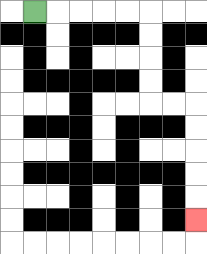{'start': '[1, 0]', 'end': '[8, 9]', 'path_directions': 'R,R,R,R,R,D,D,D,D,R,R,D,D,D,D,D', 'path_coordinates': '[[1, 0], [2, 0], [3, 0], [4, 0], [5, 0], [6, 0], [6, 1], [6, 2], [6, 3], [6, 4], [7, 4], [8, 4], [8, 5], [8, 6], [8, 7], [8, 8], [8, 9]]'}